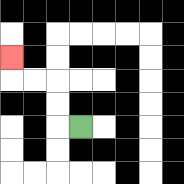{'start': '[3, 5]', 'end': '[0, 2]', 'path_directions': 'L,U,U,L,L,U', 'path_coordinates': '[[3, 5], [2, 5], [2, 4], [2, 3], [1, 3], [0, 3], [0, 2]]'}